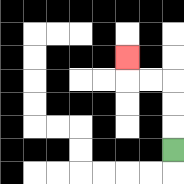{'start': '[7, 6]', 'end': '[5, 2]', 'path_directions': 'U,U,U,L,L,U', 'path_coordinates': '[[7, 6], [7, 5], [7, 4], [7, 3], [6, 3], [5, 3], [5, 2]]'}